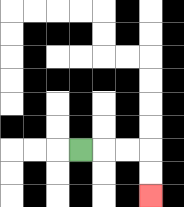{'start': '[3, 6]', 'end': '[6, 8]', 'path_directions': 'R,R,R,D,D', 'path_coordinates': '[[3, 6], [4, 6], [5, 6], [6, 6], [6, 7], [6, 8]]'}